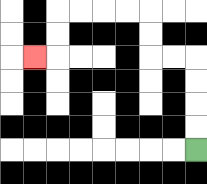{'start': '[8, 6]', 'end': '[1, 2]', 'path_directions': 'U,U,U,U,L,L,U,U,L,L,L,L,D,D,L', 'path_coordinates': '[[8, 6], [8, 5], [8, 4], [8, 3], [8, 2], [7, 2], [6, 2], [6, 1], [6, 0], [5, 0], [4, 0], [3, 0], [2, 0], [2, 1], [2, 2], [1, 2]]'}